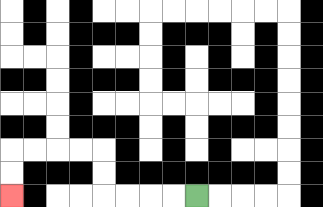{'start': '[8, 8]', 'end': '[0, 8]', 'path_directions': 'L,L,L,L,U,U,L,L,L,L,D,D', 'path_coordinates': '[[8, 8], [7, 8], [6, 8], [5, 8], [4, 8], [4, 7], [4, 6], [3, 6], [2, 6], [1, 6], [0, 6], [0, 7], [0, 8]]'}